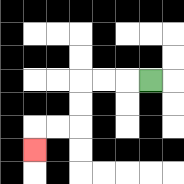{'start': '[6, 3]', 'end': '[1, 6]', 'path_directions': 'L,L,L,D,D,L,L,D', 'path_coordinates': '[[6, 3], [5, 3], [4, 3], [3, 3], [3, 4], [3, 5], [2, 5], [1, 5], [1, 6]]'}